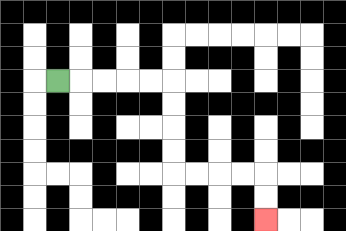{'start': '[2, 3]', 'end': '[11, 9]', 'path_directions': 'R,R,R,R,R,D,D,D,D,R,R,R,R,D,D', 'path_coordinates': '[[2, 3], [3, 3], [4, 3], [5, 3], [6, 3], [7, 3], [7, 4], [7, 5], [7, 6], [7, 7], [8, 7], [9, 7], [10, 7], [11, 7], [11, 8], [11, 9]]'}